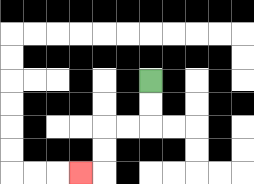{'start': '[6, 3]', 'end': '[3, 7]', 'path_directions': 'D,D,L,L,D,D,L', 'path_coordinates': '[[6, 3], [6, 4], [6, 5], [5, 5], [4, 5], [4, 6], [4, 7], [3, 7]]'}